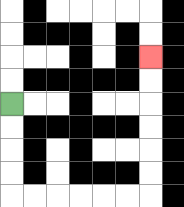{'start': '[0, 4]', 'end': '[6, 2]', 'path_directions': 'D,D,D,D,R,R,R,R,R,R,U,U,U,U,U,U', 'path_coordinates': '[[0, 4], [0, 5], [0, 6], [0, 7], [0, 8], [1, 8], [2, 8], [3, 8], [4, 8], [5, 8], [6, 8], [6, 7], [6, 6], [6, 5], [6, 4], [6, 3], [6, 2]]'}